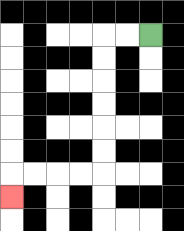{'start': '[6, 1]', 'end': '[0, 8]', 'path_directions': 'L,L,D,D,D,D,D,D,L,L,L,L,D', 'path_coordinates': '[[6, 1], [5, 1], [4, 1], [4, 2], [4, 3], [4, 4], [4, 5], [4, 6], [4, 7], [3, 7], [2, 7], [1, 7], [0, 7], [0, 8]]'}